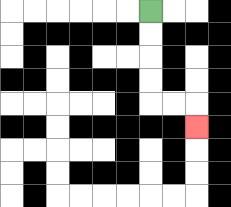{'start': '[6, 0]', 'end': '[8, 5]', 'path_directions': 'D,D,D,D,R,R,D', 'path_coordinates': '[[6, 0], [6, 1], [6, 2], [6, 3], [6, 4], [7, 4], [8, 4], [8, 5]]'}